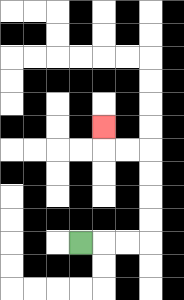{'start': '[3, 10]', 'end': '[4, 5]', 'path_directions': 'R,R,R,U,U,U,U,L,L,U', 'path_coordinates': '[[3, 10], [4, 10], [5, 10], [6, 10], [6, 9], [6, 8], [6, 7], [6, 6], [5, 6], [4, 6], [4, 5]]'}